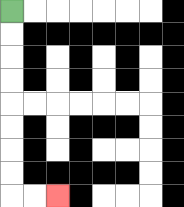{'start': '[0, 0]', 'end': '[2, 8]', 'path_directions': 'D,D,D,D,D,D,D,D,R,R', 'path_coordinates': '[[0, 0], [0, 1], [0, 2], [0, 3], [0, 4], [0, 5], [0, 6], [0, 7], [0, 8], [1, 8], [2, 8]]'}